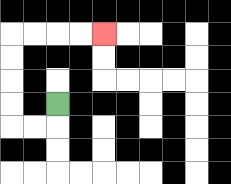{'start': '[2, 4]', 'end': '[4, 1]', 'path_directions': 'D,L,L,U,U,U,U,R,R,R,R', 'path_coordinates': '[[2, 4], [2, 5], [1, 5], [0, 5], [0, 4], [0, 3], [0, 2], [0, 1], [1, 1], [2, 1], [3, 1], [4, 1]]'}